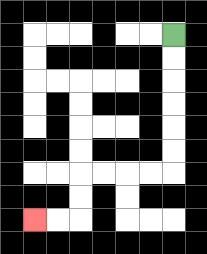{'start': '[7, 1]', 'end': '[1, 9]', 'path_directions': 'D,D,D,D,D,D,L,L,L,L,D,D,L,L', 'path_coordinates': '[[7, 1], [7, 2], [7, 3], [7, 4], [7, 5], [7, 6], [7, 7], [6, 7], [5, 7], [4, 7], [3, 7], [3, 8], [3, 9], [2, 9], [1, 9]]'}